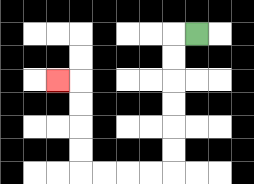{'start': '[8, 1]', 'end': '[2, 3]', 'path_directions': 'L,D,D,D,D,D,D,L,L,L,L,U,U,U,U,L', 'path_coordinates': '[[8, 1], [7, 1], [7, 2], [7, 3], [7, 4], [7, 5], [7, 6], [7, 7], [6, 7], [5, 7], [4, 7], [3, 7], [3, 6], [3, 5], [3, 4], [3, 3], [2, 3]]'}